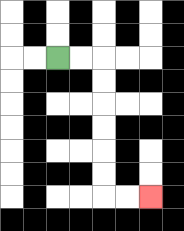{'start': '[2, 2]', 'end': '[6, 8]', 'path_directions': 'R,R,D,D,D,D,D,D,R,R', 'path_coordinates': '[[2, 2], [3, 2], [4, 2], [4, 3], [4, 4], [4, 5], [4, 6], [4, 7], [4, 8], [5, 8], [6, 8]]'}